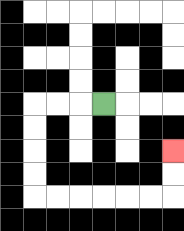{'start': '[4, 4]', 'end': '[7, 6]', 'path_directions': 'L,L,L,D,D,D,D,R,R,R,R,R,R,U,U', 'path_coordinates': '[[4, 4], [3, 4], [2, 4], [1, 4], [1, 5], [1, 6], [1, 7], [1, 8], [2, 8], [3, 8], [4, 8], [5, 8], [6, 8], [7, 8], [7, 7], [7, 6]]'}